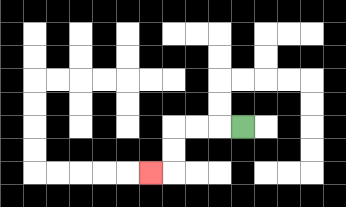{'start': '[10, 5]', 'end': '[6, 7]', 'path_directions': 'L,L,L,D,D,L', 'path_coordinates': '[[10, 5], [9, 5], [8, 5], [7, 5], [7, 6], [7, 7], [6, 7]]'}